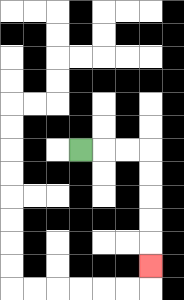{'start': '[3, 6]', 'end': '[6, 11]', 'path_directions': 'R,R,R,D,D,D,D,D', 'path_coordinates': '[[3, 6], [4, 6], [5, 6], [6, 6], [6, 7], [6, 8], [6, 9], [6, 10], [6, 11]]'}